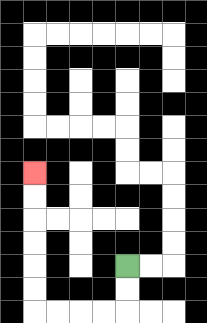{'start': '[5, 11]', 'end': '[1, 7]', 'path_directions': 'D,D,L,L,L,L,U,U,U,U,U,U', 'path_coordinates': '[[5, 11], [5, 12], [5, 13], [4, 13], [3, 13], [2, 13], [1, 13], [1, 12], [1, 11], [1, 10], [1, 9], [1, 8], [1, 7]]'}